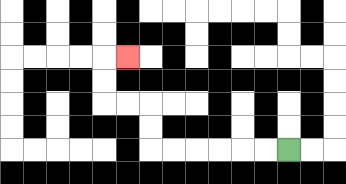{'start': '[12, 6]', 'end': '[5, 2]', 'path_directions': 'L,L,L,L,L,L,U,U,L,L,U,U,R', 'path_coordinates': '[[12, 6], [11, 6], [10, 6], [9, 6], [8, 6], [7, 6], [6, 6], [6, 5], [6, 4], [5, 4], [4, 4], [4, 3], [4, 2], [5, 2]]'}